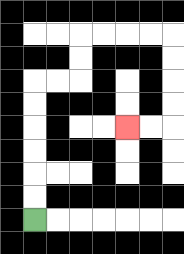{'start': '[1, 9]', 'end': '[5, 5]', 'path_directions': 'U,U,U,U,U,U,R,R,U,U,R,R,R,R,D,D,D,D,L,L', 'path_coordinates': '[[1, 9], [1, 8], [1, 7], [1, 6], [1, 5], [1, 4], [1, 3], [2, 3], [3, 3], [3, 2], [3, 1], [4, 1], [5, 1], [6, 1], [7, 1], [7, 2], [7, 3], [7, 4], [7, 5], [6, 5], [5, 5]]'}